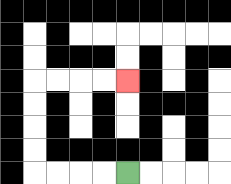{'start': '[5, 7]', 'end': '[5, 3]', 'path_directions': 'L,L,L,L,U,U,U,U,R,R,R,R', 'path_coordinates': '[[5, 7], [4, 7], [3, 7], [2, 7], [1, 7], [1, 6], [1, 5], [1, 4], [1, 3], [2, 3], [3, 3], [4, 3], [5, 3]]'}